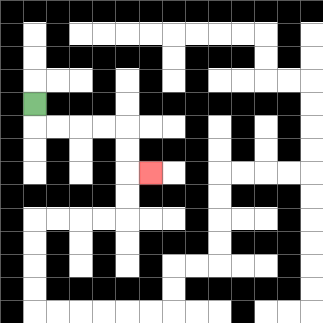{'start': '[1, 4]', 'end': '[6, 7]', 'path_directions': 'D,R,R,R,R,D,D,R', 'path_coordinates': '[[1, 4], [1, 5], [2, 5], [3, 5], [4, 5], [5, 5], [5, 6], [5, 7], [6, 7]]'}